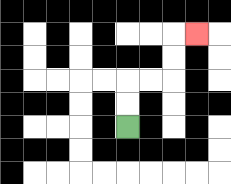{'start': '[5, 5]', 'end': '[8, 1]', 'path_directions': 'U,U,R,R,U,U,R', 'path_coordinates': '[[5, 5], [5, 4], [5, 3], [6, 3], [7, 3], [7, 2], [7, 1], [8, 1]]'}